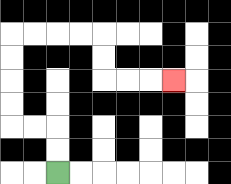{'start': '[2, 7]', 'end': '[7, 3]', 'path_directions': 'U,U,L,L,U,U,U,U,R,R,R,R,D,D,R,R,R', 'path_coordinates': '[[2, 7], [2, 6], [2, 5], [1, 5], [0, 5], [0, 4], [0, 3], [0, 2], [0, 1], [1, 1], [2, 1], [3, 1], [4, 1], [4, 2], [4, 3], [5, 3], [6, 3], [7, 3]]'}